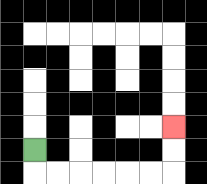{'start': '[1, 6]', 'end': '[7, 5]', 'path_directions': 'D,R,R,R,R,R,R,U,U', 'path_coordinates': '[[1, 6], [1, 7], [2, 7], [3, 7], [4, 7], [5, 7], [6, 7], [7, 7], [7, 6], [7, 5]]'}